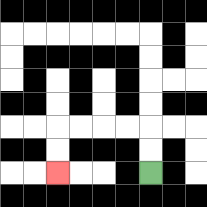{'start': '[6, 7]', 'end': '[2, 7]', 'path_directions': 'U,U,L,L,L,L,D,D', 'path_coordinates': '[[6, 7], [6, 6], [6, 5], [5, 5], [4, 5], [3, 5], [2, 5], [2, 6], [2, 7]]'}